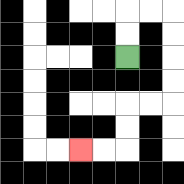{'start': '[5, 2]', 'end': '[3, 6]', 'path_directions': 'U,U,R,R,D,D,D,D,L,L,D,D,L,L', 'path_coordinates': '[[5, 2], [5, 1], [5, 0], [6, 0], [7, 0], [7, 1], [7, 2], [7, 3], [7, 4], [6, 4], [5, 4], [5, 5], [5, 6], [4, 6], [3, 6]]'}